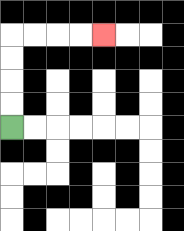{'start': '[0, 5]', 'end': '[4, 1]', 'path_directions': 'U,U,U,U,R,R,R,R', 'path_coordinates': '[[0, 5], [0, 4], [0, 3], [0, 2], [0, 1], [1, 1], [2, 1], [3, 1], [4, 1]]'}